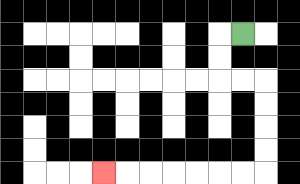{'start': '[10, 1]', 'end': '[4, 7]', 'path_directions': 'L,D,D,R,R,D,D,D,D,L,L,L,L,L,L,L', 'path_coordinates': '[[10, 1], [9, 1], [9, 2], [9, 3], [10, 3], [11, 3], [11, 4], [11, 5], [11, 6], [11, 7], [10, 7], [9, 7], [8, 7], [7, 7], [6, 7], [5, 7], [4, 7]]'}